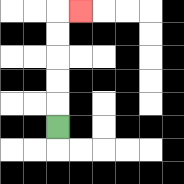{'start': '[2, 5]', 'end': '[3, 0]', 'path_directions': 'U,U,U,U,U,R', 'path_coordinates': '[[2, 5], [2, 4], [2, 3], [2, 2], [2, 1], [2, 0], [3, 0]]'}